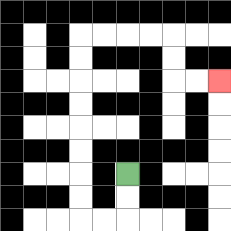{'start': '[5, 7]', 'end': '[9, 3]', 'path_directions': 'D,D,L,L,U,U,U,U,U,U,U,U,R,R,R,R,D,D,R,R', 'path_coordinates': '[[5, 7], [5, 8], [5, 9], [4, 9], [3, 9], [3, 8], [3, 7], [3, 6], [3, 5], [3, 4], [3, 3], [3, 2], [3, 1], [4, 1], [5, 1], [6, 1], [7, 1], [7, 2], [7, 3], [8, 3], [9, 3]]'}